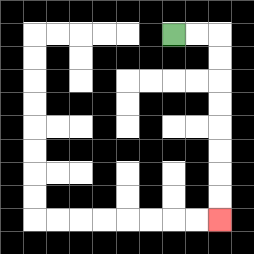{'start': '[7, 1]', 'end': '[9, 9]', 'path_directions': 'R,R,D,D,D,D,D,D,D,D', 'path_coordinates': '[[7, 1], [8, 1], [9, 1], [9, 2], [9, 3], [9, 4], [9, 5], [9, 6], [9, 7], [9, 8], [9, 9]]'}